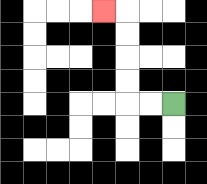{'start': '[7, 4]', 'end': '[4, 0]', 'path_directions': 'L,L,U,U,U,U,L', 'path_coordinates': '[[7, 4], [6, 4], [5, 4], [5, 3], [5, 2], [5, 1], [5, 0], [4, 0]]'}